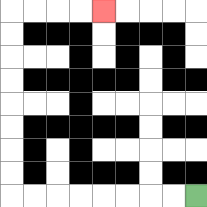{'start': '[8, 8]', 'end': '[4, 0]', 'path_directions': 'L,L,L,L,L,L,L,L,U,U,U,U,U,U,U,U,R,R,R,R', 'path_coordinates': '[[8, 8], [7, 8], [6, 8], [5, 8], [4, 8], [3, 8], [2, 8], [1, 8], [0, 8], [0, 7], [0, 6], [0, 5], [0, 4], [0, 3], [0, 2], [0, 1], [0, 0], [1, 0], [2, 0], [3, 0], [4, 0]]'}